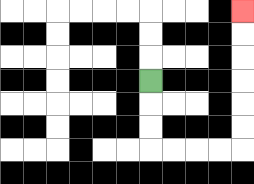{'start': '[6, 3]', 'end': '[10, 0]', 'path_directions': 'D,D,D,R,R,R,R,U,U,U,U,U,U', 'path_coordinates': '[[6, 3], [6, 4], [6, 5], [6, 6], [7, 6], [8, 6], [9, 6], [10, 6], [10, 5], [10, 4], [10, 3], [10, 2], [10, 1], [10, 0]]'}